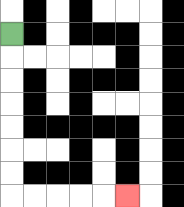{'start': '[0, 1]', 'end': '[5, 8]', 'path_directions': 'D,D,D,D,D,D,D,R,R,R,R,R', 'path_coordinates': '[[0, 1], [0, 2], [0, 3], [0, 4], [0, 5], [0, 6], [0, 7], [0, 8], [1, 8], [2, 8], [3, 8], [4, 8], [5, 8]]'}